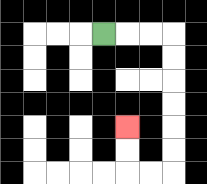{'start': '[4, 1]', 'end': '[5, 5]', 'path_directions': 'R,R,R,D,D,D,D,D,D,L,L,U,U', 'path_coordinates': '[[4, 1], [5, 1], [6, 1], [7, 1], [7, 2], [7, 3], [7, 4], [7, 5], [7, 6], [7, 7], [6, 7], [5, 7], [5, 6], [5, 5]]'}